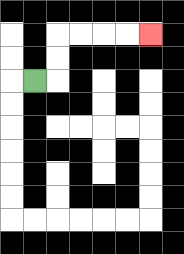{'start': '[1, 3]', 'end': '[6, 1]', 'path_directions': 'R,U,U,R,R,R,R', 'path_coordinates': '[[1, 3], [2, 3], [2, 2], [2, 1], [3, 1], [4, 1], [5, 1], [6, 1]]'}